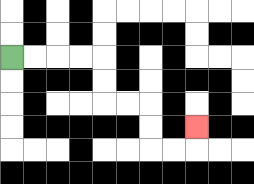{'start': '[0, 2]', 'end': '[8, 5]', 'path_directions': 'R,R,R,R,D,D,R,R,D,D,R,R,U', 'path_coordinates': '[[0, 2], [1, 2], [2, 2], [3, 2], [4, 2], [4, 3], [4, 4], [5, 4], [6, 4], [6, 5], [6, 6], [7, 6], [8, 6], [8, 5]]'}